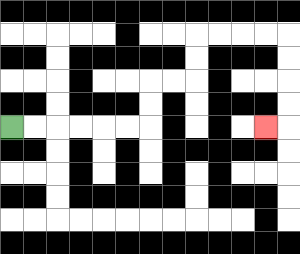{'start': '[0, 5]', 'end': '[11, 5]', 'path_directions': 'R,R,R,R,R,R,U,U,R,R,U,U,R,R,R,R,D,D,D,D,L', 'path_coordinates': '[[0, 5], [1, 5], [2, 5], [3, 5], [4, 5], [5, 5], [6, 5], [6, 4], [6, 3], [7, 3], [8, 3], [8, 2], [8, 1], [9, 1], [10, 1], [11, 1], [12, 1], [12, 2], [12, 3], [12, 4], [12, 5], [11, 5]]'}